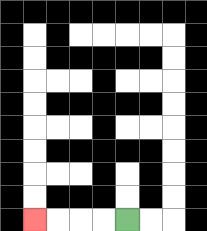{'start': '[5, 9]', 'end': '[1, 9]', 'path_directions': 'L,L,L,L', 'path_coordinates': '[[5, 9], [4, 9], [3, 9], [2, 9], [1, 9]]'}